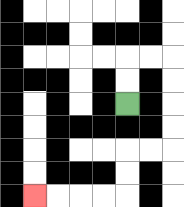{'start': '[5, 4]', 'end': '[1, 8]', 'path_directions': 'U,U,R,R,D,D,D,D,L,L,D,D,L,L,L,L', 'path_coordinates': '[[5, 4], [5, 3], [5, 2], [6, 2], [7, 2], [7, 3], [7, 4], [7, 5], [7, 6], [6, 6], [5, 6], [5, 7], [5, 8], [4, 8], [3, 8], [2, 8], [1, 8]]'}